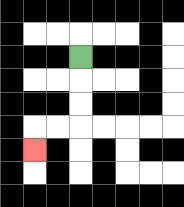{'start': '[3, 2]', 'end': '[1, 6]', 'path_directions': 'D,D,D,L,L,D', 'path_coordinates': '[[3, 2], [3, 3], [3, 4], [3, 5], [2, 5], [1, 5], [1, 6]]'}